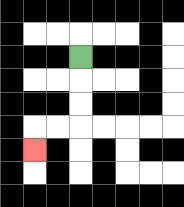{'start': '[3, 2]', 'end': '[1, 6]', 'path_directions': 'D,D,D,L,L,D', 'path_coordinates': '[[3, 2], [3, 3], [3, 4], [3, 5], [2, 5], [1, 5], [1, 6]]'}